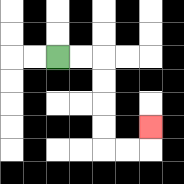{'start': '[2, 2]', 'end': '[6, 5]', 'path_directions': 'R,R,D,D,D,D,R,R,U', 'path_coordinates': '[[2, 2], [3, 2], [4, 2], [4, 3], [4, 4], [4, 5], [4, 6], [5, 6], [6, 6], [6, 5]]'}